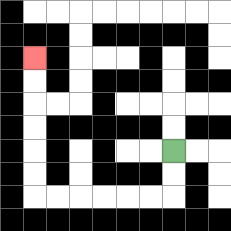{'start': '[7, 6]', 'end': '[1, 2]', 'path_directions': 'D,D,L,L,L,L,L,L,U,U,U,U,U,U', 'path_coordinates': '[[7, 6], [7, 7], [7, 8], [6, 8], [5, 8], [4, 8], [3, 8], [2, 8], [1, 8], [1, 7], [1, 6], [1, 5], [1, 4], [1, 3], [1, 2]]'}